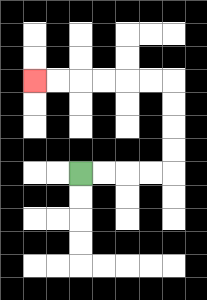{'start': '[3, 7]', 'end': '[1, 3]', 'path_directions': 'R,R,R,R,U,U,U,U,L,L,L,L,L,L', 'path_coordinates': '[[3, 7], [4, 7], [5, 7], [6, 7], [7, 7], [7, 6], [7, 5], [7, 4], [7, 3], [6, 3], [5, 3], [4, 3], [3, 3], [2, 3], [1, 3]]'}